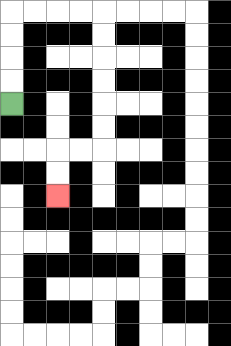{'start': '[0, 4]', 'end': '[2, 8]', 'path_directions': 'U,U,U,U,R,R,R,R,D,D,D,D,D,D,L,L,D,D', 'path_coordinates': '[[0, 4], [0, 3], [0, 2], [0, 1], [0, 0], [1, 0], [2, 0], [3, 0], [4, 0], [4, 1], [4, 2], [4, 3], [4, 4], [4, 5], [4, 6], [3, 6], [2, 6], [2, 7], [2, 8]]'}